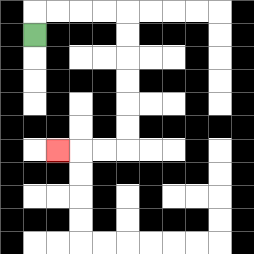{'start': '[1, 1]', 'end': '[2, 6]', 'path_directions': 'U,R,R,R,R,D,D,D,D,D,D,L,L,L', 'path_coordinates': '[[1, 1], [1, 0], [2, 0], [3, 0], [4, 0], [5, 0], [5, 1], [5, 2], [5, 3], [5, 4], [5, 5], [5, 6], [4, 6], [3, 6], [2, 6]]'}